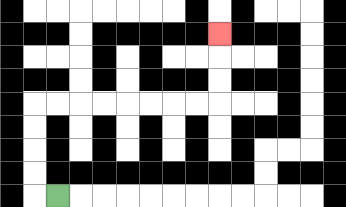{'start': '[2, 8]', 'end': '[9, 1]', 'path_directions': 'L,U,U,U,U,R,R,R,R,R,R,R,R,U,U,U', 'path_coordinates': '[[2, 8], [1, 8], [1, 7], [1, 6], [1, 5], [1, 4], [2, 4], [3, 4], [4, 4], [5, 4], [6, 4], [7, 4], [8, 4], [9, 4], [9, 3], [9, 2], [9, 1]]'}